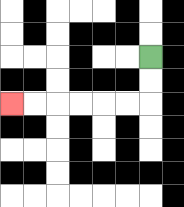{'start': '[6, 2]', 'end': '[0, 4]', 'path_directions': 'D,D,L,L,L,L,L,L', 'path_coordinates': '[[6, 2], [6, 3], [6, 4], [5, 4], [4, 4], [3, 4], [2, 4], [1, 4], [0, 4]]'}